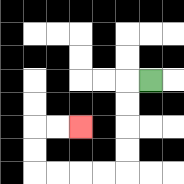{'start': '[6, 3]', 'end': '[3, 5]', 'path_directions': 'L,D,D,D,D,L,L,L,L,U,U,R,R', 'path_coordinates': '[[6, 3], [5, 3], [5, 4], [5, 5], [5, 6], [5, 7], [4, 7], [3, 7], [2, 7], [1, 7], [1, 6], [1, 5], [2, 5], [3, 5]]'}